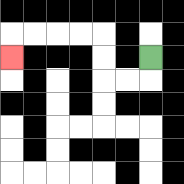{'start': '[6, 2]', 'end': '[0, 2]', 'path_directions': 'D,L,L,U,U,L,L,L,L,D', 'path_coordinates': '[[6, 2], [6, 3], [5, 3], [4, 3], [4, 2], [4, 1], [3, 1], [2, 1], [1, 1], [0, 1], [0, 2]]'}